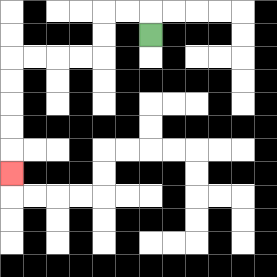{'start': '[6, 1]', 'end': '[0, 7]', 'path_directions': 'U,L,L,D,D,L,L,L,L,D,D,D,D,D', 'path_coordinates': '[[6, 1], [6, 0], [5, 0], [4, 0], [4, 1], [4, 2], [3, 2], [2, 2], [1, 2], [0, 2], [0, 3], [0, 4], [0, 5], [0, 6], [0, 7]]'}